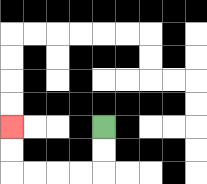{'start': '[4, 5]', 'end': '[0, 5]', 'path_directions': 'D,D,L,L,L,L,U,U', 'path_coordinates': '[[4, 5], [4, 6], [4, 7], [3, 7], [2, 7], [1, 7], [0, 7], [0, 6], [0, 5]]'}